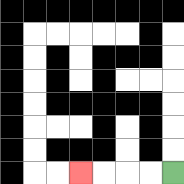{'start': '[7, 7]', 'end': '[3, 7]', 'path_directions': 'L,L,L,L', 'path_coordinates': '[[7, 7], [6, 7], [5, 7], [4, 7], [3, 7]]'}